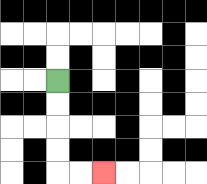{'start': '[2, 3]', 'end': '[4, 7]', 'path_directions': 'D,D,D,D,R,R', 'path_coordinates': '[[2, 3], [2, 4], [2, 5], [2, 6], [2, 7], [3, 7], [4, 7]]'}